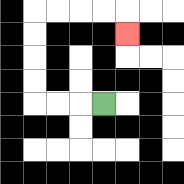{'start': '[4, 4]', 'end': '[5, 1]', 'path_directions': 'L,L,L,U,U,U,U,R,R,R,R,D', 'path_coordinates': '[[4, 4], [3, 4], [2, 4], [1, 4], [1, 3], [1, 2], [1, 1], [1, 0], [2, 0], [3, 0], [4, 0], [5, 0], [5, 1]]'}